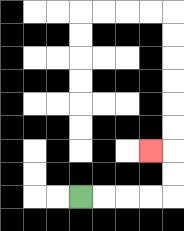{'start': '[3, 8]', 'end': '[6, 6]', 'path_directions': 'R,R,R,R,U,U,L', 'path_coordinates': '[[3, 8], [4, 8], [5, 8], [6, 8], [7, 8], [7, 7], [7, 6], [6, 6]]'}